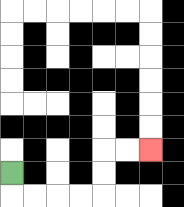{'start': '[0, 7]', 'end': '[6, 6]', 'path_directions': 'D,R,R,R,R,U,U,R,R', 'path_coordinates': '[[0, 7], [0, 8], [1, 8], [2, 8], [3, 8], [4, 8], [4, 7], [4, 6], [5, 6], [6, 6]]'}